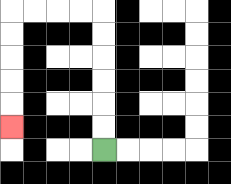{'start': '[4, 6]', 'end': '[0, 5]', 'path_directions': 'U,U,U,U,U,U,L,L,L,L,D,D,D,D,D', 'path_coordinates': '[[4, 6], [4, 5], [4, 4], [4, 3], [4, 2], [4, 1], [4, 0], [3, 0], [2, 0], [1, 0], [0, 0], [0, 1], [0, 2], [0, 3], [0, 4], [0, 5]]'}